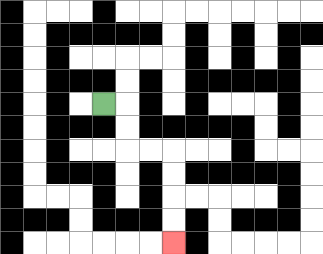{'start': '[4, 4]', 'end': '[7, 10]', 'path_directions': 'R,D,D,R,R,D,D,D,D', 'path_coordinates': '[[4, 4], [5, 4], [5, 5], [5, 6], [6, 6], [7, 6], [7, 7], [7, 8], [7, 9], [7, 10]]'}